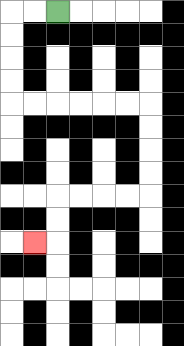{'start': '[2, 0]', 'end': '[1, 10]', 'path_directions': 'L,L,D,D,D,D,R,R,R,R,R,R,D,D,D,D,L,L,L,L,D,D,L', 'path_coordinates': '[[2, 0], [1, 0], [0, 0], [0, 1], [0, 2], [0, 3], [0, 4], [1, 4], [2, 4], [3, 4], [4, 4], [5, 4], [6, 4], [6, 5], [6, 6], [6, 7], [6, 8], [5, 8], [4, 8], [3, 8], [2, 8], [2, 9], [2, 10], [1, 10]]'}